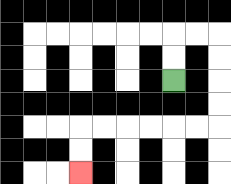{'start': '[7, 3]', 'end': '[3, 7]', 'path_directions': 'U,U,R,R,D,D,D,D,L,L,L,L,L,L,D,D', 'path_coordinates': '[[7, 3], [7, 2], [7, 1], [8, 1], [9, 1], [9, 2], [9, 3], [9, 4], [9, 5], [8, 5], [7, 5], [6, 5], [5, 5], [4, 5], [3, 5], [3, 6], [3, 7]]'}